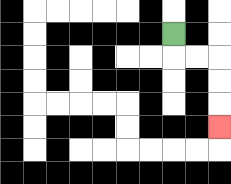{'start': '[7, 1]', 'end': '[9, 5]', 'path_directions': 'D,R,R,D,D,D', 'path_coordinates': '[[7, 1], [7, 2], [8, 2], [9, 2], [9, 3], [9, 4], [9, 5]]'}